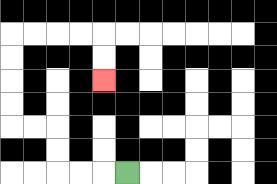{'start': '[5, 7]', 'end': '[4, 3]', 'path_directions': 'L,L,L,U,U,L,L,U,U,U,U,R,R,R,R,D,D', 'path_coordinates': '[[5, 7], [4, 7], [3, 7], [2, 7], [2, 6], [2, 5], [1, 5], [0, 5], [0, 4], [0, 3], [0, 2], [0, 1], [1, 1], [2, 1], [3, 1], [4, 1], [4, 2], [4, 3]]'}